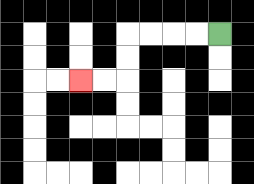{'start': '[9, 1]', 'end': '[3, 3]', 'path_directions': 'L,L,L,L,D,D,L,L', 'path_coordinates': '[[9, 1], [8, 1], [7, 1], [6, 1], [5, 1], [5, 2], [5, 3], [4, 3], [3, 3]]'}